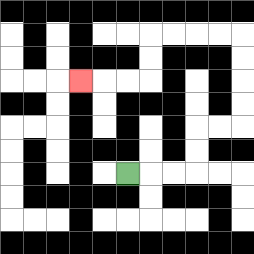{'start': '[5, 7]', 'end': '[3, 3]', 'path_directions': 'R,R,R,U,U,R,R,U,U,U,U,L,L,L,L,D,D,L,L,L', 'path_coordinates': '[[5, 7], [6, 7], [7, 7], [8, 7], [8, 6], [8, 5], [9, 5], [10, 5], [10, 4], [10, 3], [10, 2], [10, 1], [9, 1], [8, 1], [7, 1], [6, 1], [6, 2], [6, 3], [5, 3], [4, 3], [3, 3]]'}